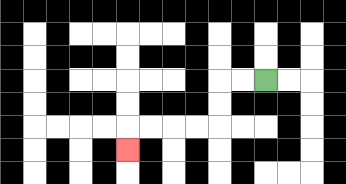{'start': '[11, 3]', 'end': '[5, 6]', 'path_directions': 'L,L,D,D,L,L,L,L,D', 'path_coordinates': '[[11, 3], [10, 3], [9, 3], [9, 4], [9, 5], [8, 5], [7, 5], [6, 5], [5, 5], [5, 6]]'}